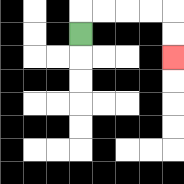{'start': '[3, 1]', 'end': '[7, 2]', 'path_directions': 'U,R,R,R,R,D,D', 'path_coordinates': '[[3, 1], [3, 0], [4, 0], [5, 0], [6, 0], [7, 0], [7, 1], [7, 2]]'}